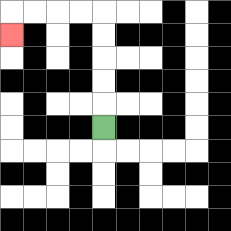{'start': '[4, 5]', 'end': '[0, 1]', 'path_directions': 'U,U,U,U,U,L,L,L,L,D', 'path_coordinates': '[[4, 5], [4, 4], [4, 3], [4, 2], [4, 1], [4, 0], [3, 0], [2, 0], [1, 0], [0, 0], [0, 1]]'}